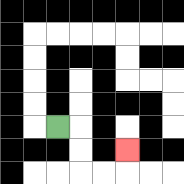{'start': '[2, 5]', 'end': '[5, 6]', 'path_directions': 'R,D,D,R,R,U', 'path_coordinates': '[[2, 5], [3, 5], [3, 6], [3, 7], [4, 7], [5, 7], [5, 6]]'}